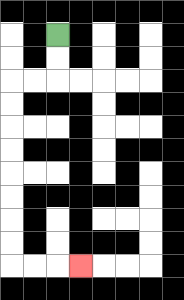{'start': '[2, 1]', 'end': '[3, 11]', 'path_directions': 'D,D,L,L,D,D,D,D,D,D,D,D,R,R,R', 'path_coordinates': '[[2, 1], [2, 2], [2, 3], [1, 3], [0, 3], [0, 4], [0, 5], [0, 6], [0, 7], [0, 8], [0, 9], [0, 10], [0, 11], [1, 11], [2, 11], [3, 11]]'}